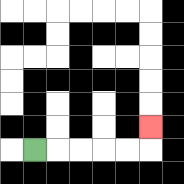{'start': '[1, 6]', 'end': '[6, 5]', 'path_directions': 'R,R,R,R,R,U', 'path_coordinates': '[[1, 6], [2, 6], [3, 6], [4, 6], [5, 6], [6, 6], [6, 5]]'}